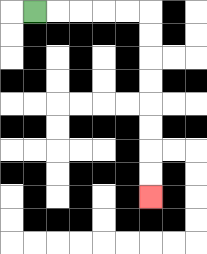{'start': '[1, 0]', 'end': '[6, 8]', 'path_directions': 'R,R,R,R,R,D,D,D,D,D,D,D,D', 'path_coordinates': '[[1, 0], [2, 0], [3, 0], [4, 0], [5, 0], [6, 0], [6, 1], [6, 2], [6, 3], [6, 4], [6, 5], [6, 6], [6, 7], [6, 8]]'}